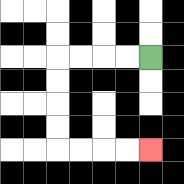{'start': '[6, 2]', 'end': '[6, 6]', 'path_directions': 'L,L,L,L,D,D,D,D,R,R,R,R', 'path_coordinates': '[[6, 2], [5, 2], [4, 2], [3, 2], [2, 2], [2, 3], [2, 4], [2, 5], [2, 6], [3, 6], [4, 6], [5, 6], [6, 6]]'}